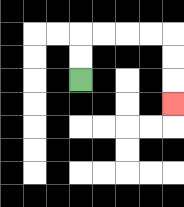{'start': '[3, 3]', 'end': '[7, 4]', 'path_directions': 'U,U,R,R,R,R,D,D,D', 'path_coordinates': '[[3, 3], [3, 2], [3, 1], [4, 1], [5, 1], [6, 1], [7, 1], [7, 2], [7, 3], [7, 4]]'}